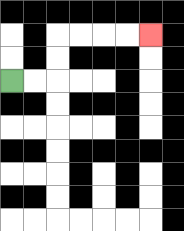{'start': '[0, 3]', 'end': '[6, 1]', 'path_directions': 'R,R,U,U,R,R,R,R', 'path_coordinates': '[[0, 3], [1, 3], [2, 3], [2, 2], [2, 1], [3, 1], [4, 1], [5, 1], [6, 1]]'}